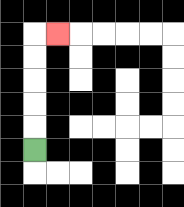{'start': '[1, 6]', 'end': '[2, 1]', 'path_directions': 'U,U,U,U,U,R', 'path_coordinates': '[[1, 6], [1, 5], [1, 4], [1, 3], [1, 2], [1, 1], [2, 1]]'}